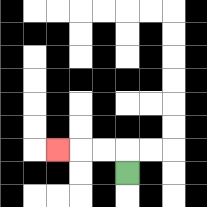{'start': '[5, 7]', 'end': '[2, 6]', 'path_directions': 'U,L,L,L', 'path_coordinates': '[[5, 7], [5, 6], [4, 6], [3, 6], [2, 6]]'}